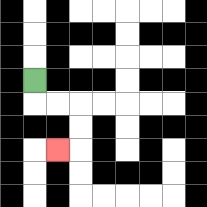{'start': '[1, 3]', 'end': '[2, 6]', 'path_directions': 'D,R,R,D,D,L', 'path_coordinates': '[[1, 3], [1, 4], [2, 4], [3, 4], [3, 5], [3, 6], [2, 6]]'}